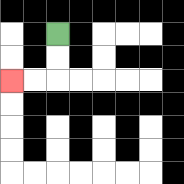{'start': '[2, 1]', 'end': '[0, 3]', 'path_directions': 'D,D,L,L', 'path_coordinates': '[[2, 1], [2, 2], [2, 3], [1, 3], [0, 3]]'}